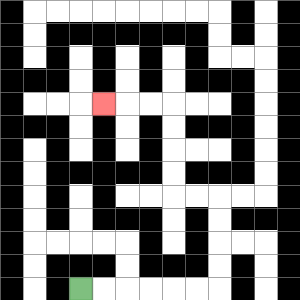{'start': '[3, 12]', 'end': '[4, 4]', 'path_directions': 'R,R,R,R,R,R,U,U,U,U,L,L,U,U,U,U,L,L,L', 'path_coordinates': '[[3, 12], [4, 12], [5, 12], [6, 12], [7, 12], [8, 12], [9, 12], [9, 11], [9, 10], [9, 9], [9, 8], [8, 8], [7, 8], [7, 7], [7, 6], [7, 5], [7, 4], [6, 4], [5, 4], [4, 4]]'}